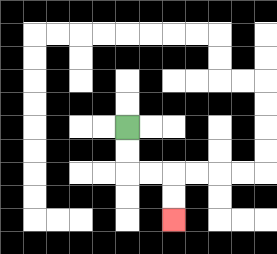{'start': '[5, 5]', 'end': '[7, 9]', 'path_directions': 'D,D,R,R,D,D', 'path_coordinates': '[[5, 5], [5, 6], [5, 7], [6, 7], [7, 7], [7, 8], [7, 9]]'}